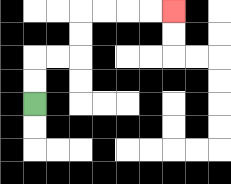{'start': '[1, 4]', 'end': '[7, 0]', 'path_directions': 'U,U,R,R,U,U,R,R,R,R', 'path_coordinates': '[[1, 4], [1, 3], [1, 2], [2, 2], [3, 2], [3, 1], [3, 0], [4, 0], [5, 0], [6, 0], [7, 0]]'}